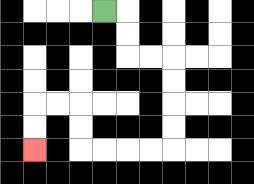{'start': '[4, 0]', 'end': '[1, 6]', 'path_directions': 'R,D,D,R,R,D,D,D,D,L,L,L,L,U,U,L,L,D,D', 'path_coordinates': '[[4, 0], [5, 0], [5, 1], [5, 2], [6, 2], [7, 2], [7, 3], [7, 4], [7, 5], [7, 6], [6, 6], [5, 6], [4, 6], [3, 6], [3, 5], [3, 4], [2, 4], [1, 4], [1, 5], [1, 6]]'}